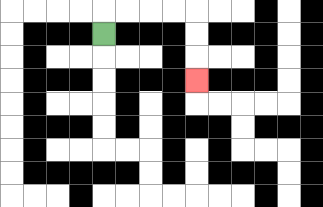{'start': '[4, 1]', 'end': '[8, 3]', 'path_directions': 'U,R,R,R,R,D,D,D', 'path_coordinates': '[[4, 1], [4, 0], [5, 0], [6, 0], [7, 0], [8, 0], [8, 1], [8, 2], [8, 3]]'}